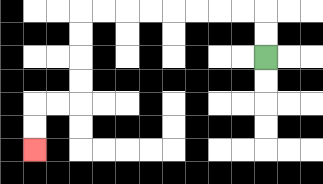{'start': '[11, 2]', 'end': '[1, 6]', 'path_directions': 'U,U,L,L,L,L,L,L,L,L,D,D,D,D,L,L,D,D', 'path_coordinates': '[[11, 2], [11, 1], [11, 0], [10, 0], [9, 0], [8, 0], [7, 0], [6, 0], [5, 0], [4, 0], [3, 0], [3, 1], [3, 2], [3, 3], [3, 4], [2, 4], [1, 4], [1, 5], [1, 6]]'}